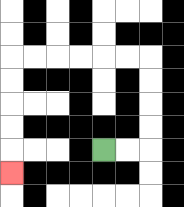{'start': '[4, 6]', 'end': '[0, 7]', 'path_directions': 'R,R,U,U,U,U,L,L,L,L,L,L,D,D,D,D,D', 'path_coordinates': '[[4, 6], [5, 6], [6, 6], [6, 5], [6, 4], [6, 3], [6, 2], [5, 2], [4, 2], [3, 2], [2, 2], [1, 2], [0, 2], [0, 3], [0, 4], [0, 5], [0, 6], [0, 7]]'}